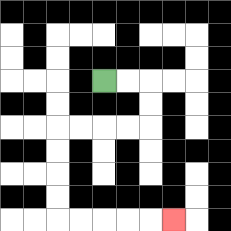{'start': '[4, 3]', 'end': '[7, 9]', 'path_directions': 'R,R,D,D,L,L,L,L,D,D,D,D,R,R,R,R,R', 'path_coordinates': '[[4, 3], [5, 3], [6, 3], [6, 4], [6, 5], [5, 5], [4, 5], [3, 5], [2, 5], [2, 6], [2, 7], [2, 8], [2, 9], [3, 9], [4, 9], [5, 9], [6, 9], [7, 9]]'}